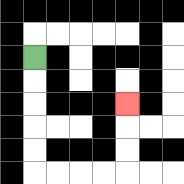{'start': '[1, 2]', 'end': '[5, 4]', 'path_directions': 'D,D,D,D,D,R,R,R,R,U,U,U', 'path_coordinates': '[[1, 2], [1, 3], [1, 4], [1, 5], [1, 6], [1, 7], [2, 7], [3, 7], [4, 7], [5, 7], [5, 6], [5, 5], [5, 4]]'}